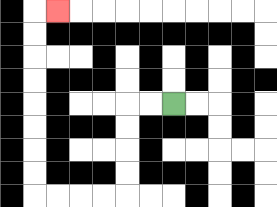{'start': '[7, 4]', 'end': '[2, 0]', 'path_directions': 'L,L,D,D,D,D,L,L,L,L,U,U,U,U,U,U,U,U,R', 'path_coordinates': '[[7, 4], [6, 4], [5, 4], [5, 5], [5, 6], [5, 7], [5, 8], [4, 8], [3, 8], [2, 8], [1, 8], [1, 7], [1, 6], [1, 5], [1, 4], [1, 3], [1, 2], [1, 1], [1, 0], [2, 0]]'}